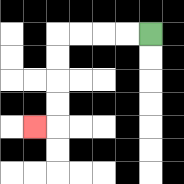{'start': '[6, 1]', 'end': '[1, 5]', 'path_directions': 'L,L,L,L,D,D,D,D,L', 'path_coordinates': '[[6, 1], [5, 1], [4, 1], [3, 1], [2, 1], [2, 2], [2, 3], [2, 4], [2, 5], [1, 5]]'}